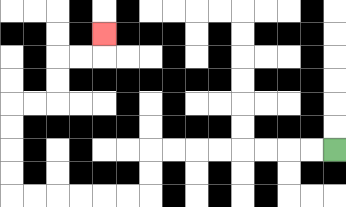{'start': '[14, 6]', 'end': '[4, 1]', 'path_directions': 'L,L,L,L,L,L,L,L,D,D,L,L,L,L,L,L,U,U,U,U,R,R,U,U,R,R,U', 'path_coordinates': '[[14, 6], [13, 6], [12, 6], [11, 6], [10, 6], [9, 6], [8, 6], [7, 6], [6, 6], [6, 7], [6, 8], [5, 8], [4, 8], [3, 8], [2, 8], [1, 8], [0, 8], [0, 7], [0, 6], [0, 5], [0, 4], [1, 4], [2, 4], [2, 3], [2, 2], [3, 2], [4, 2], [4, 1]]'}